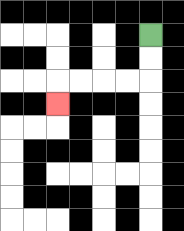{'start': '[6, 1]', 'end': '[2, 4]', 'path_directions': 'D,D,L,L,L,L,D', 'path_coordinates': '[[6, 1], [6, 2], [6, 3], [5, 3], [4, 3], [3, 3], [2, 3], [2, 4]]'}